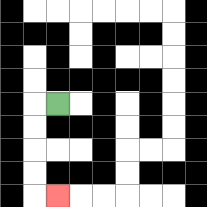{'start': '[2, 4]', 'end': '[2, 8]', 'path_directions': 'L,D,D,D,D,R', 'path_coordinates': '[[2, 4], [1, 4], [1, 5], [1, 6], [1, 7], [1, 8], [2, 8]]'}